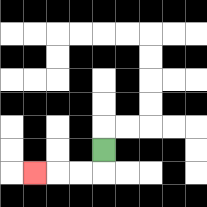{'start': '[4, 6]', 'end': '[1, 7]', 'path_directions': 'D,L,L,L', 'path_coordinates': '[[4, 6], [4, 7], [3, 7], [2, 7], [1, 7]]'}